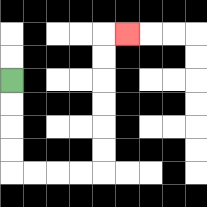{'start': '[0, 3]', 'end': '[5, 1]', 'path_directions': 'D,D,D,D,R,R,R,R,U,U,U,U,U,U,R', 'path_coordinates': '[[0, 3], [0, 4], [0, 5], [0, 6], [0, 7], [1, 7], [2, 7], [3, 7], [4, 7], [4, 6], [4, 5], [4, 4], [4, 3], [4, 2], [4, 1], [5, 1]]'}